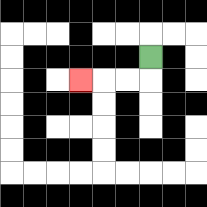{'start': '[6, 2]', 'end': '[3, 3]', 'path_directions': 'D,L,L,L', 'path_coordinates': '[[6, 2], [6, 3], [5, 3], [4, 3], [3, 3]]'}